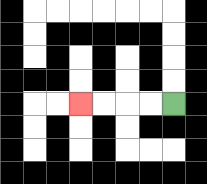{'start': '[7, 4]', 'end': '[3, 4]', 'path_directions': 'L,L,L,L', 'path_coordinates': '[[7, 4], [6, 4], [5, 4], [4, 4], [3, 4]]'}